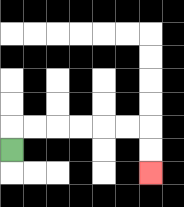{'start': '[0, 6]', 'end': '[6, 7]', 'path_directions': 'U,R,R,R,R,R,R,D,D', 'path_coordinates': '[[0, 6], [0, 5], [1, 5], [2, 5], [3, 5], [4, 5], [5, 5], [6, 5], [6, 6], [6, 7]]'}